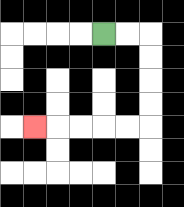{'start': '[4, 1]', 'end': '[1, 5]', 'path_directions': 'R,R,D,D,D,D,L,L,L,L,L', 'path_coordinates': '[[4, 1], [5, 1], [6, 1], [6, 2], [6, 3], [6, 4], [6, 5], [5, 5], [4, 5], [3, 5], [2, 5], [1, 5]]'}